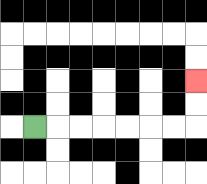{'start': '[1, 5]', 'end': '[8, 3]', 'path_directions': 'R,R,R,R,R,R,R,U,U', 'path_coordinates': '[[1, 5], [2, 5], [3, 5], [4, 5], [5, 5], [6, 5], [7, 5], [8, 5], [8, 4], [8, 3]]'}